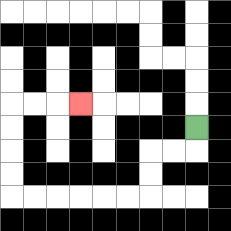{'start': '[8, 5]', 'end': '[3, 4]', 'path_directions': 'D,L,L,D,D,L,L,L,L,L,L,U,U,U,U,R,R,R', 'path_coordinates': '[[8, 5], [8, 6], [7, 6], [6, 6], [6, 7], [6, 8], [5, 8], [4, 8], [3, 8], [2, 8], [1, 8], [0, 8], [0, 7], [0, 6], [0, 5], [0, 4], [1, 4], [2, 4], [3, 4]]'}